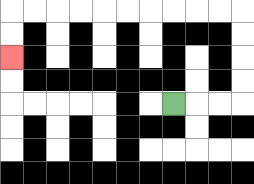{'start': '[7, 4]', 'end': '[0, 2]', 'path_directions': 'R,R,R,U,U,U,U,L,L,L,L,L,L,L,L,L,L,D,D', 'path_coordinates': '[[7, 4], [8, 4], [9, 4], [10, 4], [10, 3], [10, 2], [10, 1], [10, 0], [9, 0], [8, 0], [7, 0], [6, 0], [5, 0], [4, 0], [3, 0], [2, 0], [1, 0], [0, 0], [0, 1], [0, 2]]'}